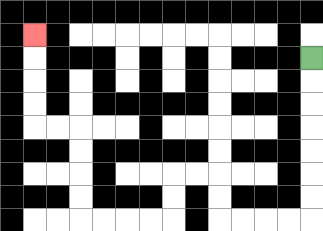{'start': '[13, 2]', 'end': '[1, 1]', 'path_directions': 'D,D,D,D,D,D,D,L,L,L,L,U,U,L,L,D,D,L,L,L,L,U,U,U,U,L,L,U,U,U,U', 'path_coordinates': '[[13, 2], [13, 3], [13, 4], [13, 5], [13, 6], [13, 7], [13, 8], [13, 9], [12, 9], [11, 9], [10, 9], [9, 9], [9, 8], [9, 7], [8, 7], [7, 7], [7, 8], [7, 9], [6, 9], [5, 9], [4, 9], [3, 9], [3, 8], [3, 7], [3, 6], [3, 5], [2, 5], [1, 5], [1, 4], [1, 3], [1, 2], [1, 1]]'}